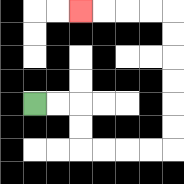{'start': '[1, 4]', 'end': '[3, 0]', 'path_directions': 'R,R,D,D,R,R,R,R,U,U,U,U,U,U,L,L,L,L', 'path_coordinates': '[[1, 4], [2, 4], [3, 4], [3, 5], [3, 6], [4, 6], [5, 6], [6, 6], [7, 6], [7, 5], [7, 4], [7, 3], [7, 2], [7, 1], [7, 0], [6, 0], [5, 0], [4, 0], [3, 0]]'}